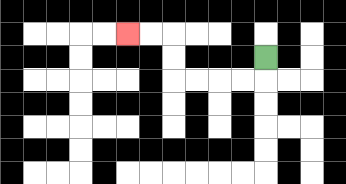{'start': '[11, 2]', 'end': '[5, 1]', 'path_directions': 'D,L,L,L,L,U,U,L,L', 'path_coordinates': '[[11, 2], [11, 3], [10, 3], [9, 3], [8, 3], [7, 3], [7, 2], [7, 1], [6, 1], [5, 1]]'}